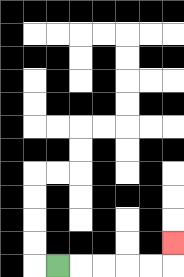{'start': '[2, 11]', 'end': '[7, 10]', 'path_directions': 'R,R,R,R,R,U', 'path_coordinates': '[[2, 11], [3, 11], [4, 11], [5, 11], [6, 11], [7, 11], [7, 10]]'}